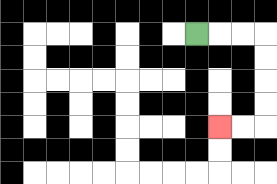{'start': '[8, 1]', 'end': '[9, 5]', 'path_directions': 'R,R,R,D,D,D,D,L,L', 'path_coordinates': '[[8, 1], [9, 1], [10, 1], [11, 1], [11, 2], [11, 3], [11, 4], [11, 5], [10, 5], [9, 5]]'}